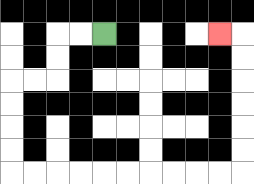{'start': '[4, 1]', 'end': '[9, 1]', 'path_directions': 'L,L,D,D,L,L,D,D,D,D,R,R,R,R,R,R,R,R,R,R,U,U,U,U,U,U,L', 'path_coordinates': '[[4, 1], [3, 1], [2, 1], [2, 2], [2, 3], [1, 3], [0, 3], [0, 4], [0, 5], [0, 6], [0, 7], [1, 7], [2, 7], [3, 7], [4, 7], [5, 7], [6, 7], [7, 7], [8, 7], [9, 7], [10, 7], [10, 6], [10, 5], [10, 4], [10, 3], [10, 2], [10, 1], [9, 1]]'}